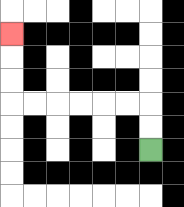{'start': '[6, 6]', 'end': '[0, 1]', 'path_directions': 'U,U,L,L,L,L,L,L,U,U,U', 'path_coordinates': '[[6, 6], [6, 5], [6, 4], [5, 4], [4, 4], [3, 4], [2, 4], [1, 4], [0, 4], [0, 3], [0, 2], [0, 1]]'}